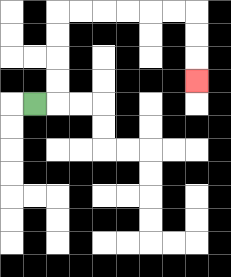{'start': '[1, 4]', 'end': '[8, 3]', 'path_directions': 'R,U,U,U,U,R,R,R,R,R,R,D,D,D', 'path_coordinates': '[[1, 4], [2, 4], [2, 3], [2, 2], [2, 1], [2, 0], [3, 0], [4, 0], [5, 0], [6, 0], [7, 0], [8, 0], [8, 1], [8, 2], [8, 3]]'}